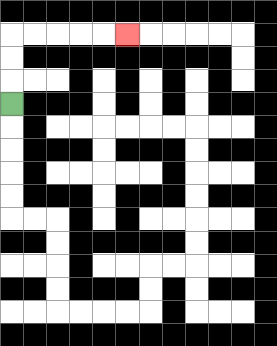{'start': '[0, 4]', 'end': '[5, 1]', 'path_directions': 'U,U,U,R,R,R,R,R', 'path_coordinates': '[[0, 4], [0, 3], [0, 2], [0, 1], [1, 1], [2, 1], [3, 1], [4, 1], [5, 1]]'}